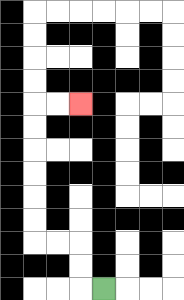{'start': '[4, 12]', 'end': '[3, 4]', 'path_directions': 'L,U,U,L,L,U,U,U,U,U,U,R,R', 'path_coordinates': '[[4, 12], [3, 12], [3, 11], [3, 10], [2, 10], [1, 10], [1, 9], [1, 8], [1, 7], [1, 6], [1, 5], [1, 4], [2, 4], [3, 4]]'}